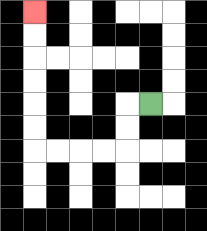{'start': '[6, 4]', 'end': '[1, 0]', 'path_directions': 'L,D,D,L,L,L,L,U,U,U,U,U,U', 'path_coordinates': '[[6, 4], [5, 4], [5, 5], [5, 6], [4, 6], [3, 6], [2, 6], [1, 6], [1, 5], [1, 4], [1, 3], [1, 2], [1, 1], [1, 0]]'}